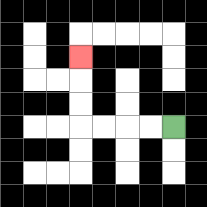{'start': '[7, 5]', 'end': '[3, 2]', 'path_directions': 'L,L,L,L,U,U,U', 'path_coordinates': '[[7, 5], [6, 5], [5, 5], [4, 5], [3, 5], [3, 4], [3, 3], [3, 2]]'}